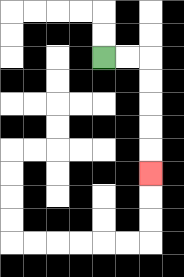{'start': '[4, 2]', 'end': '[6, 7]', 'path_directions': 'R,R,D,D,D,D,D', 'path_coordinates': '[[4, 2], [5, 2], [6, 2], [6, 3], [6, 4], [6, 5], [6, 6], [6, 7]]'}